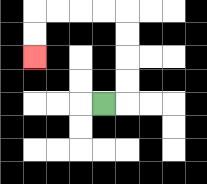{'start': '[4, 4]', 'end': '[1, 2]', 'path_directions': 'R,U,U,U,U,L,L,L,L,D,D', 'path_coordinates': '[[4, 4], [5, 4], [5, 3], [5, 2], [5, 1], [5, 0], [4, 0], [3, 0], [2, 0], [1, 0], [1, 1], [1, 2]]'}